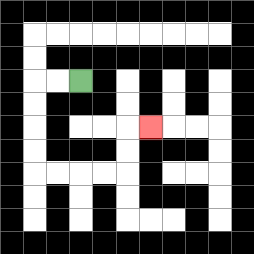{'start': '[3, 3]', 'end': '[6, 5]', 'path_directions': 'L,L,D,D,D,D,R,R,R,R,U,U,R', 'path_coordinates': '[[3, 3], [2, 3], [1, 3], [1, 4], [1, 5], [1, 6], [1, 7], [2, 7], [3, 7], [4, 7], [5, 7], [5, 6], [5, 5], [6, 5]]'}